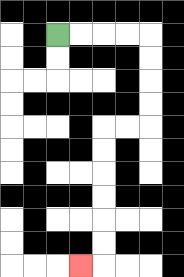{'start': '[2, 1]', 'end': '[3, 11]', 'path_directions': 'R,R,R,R,D,D,D,D,L,L,D,D,D,D,D,D,L', 'path_coordinates': '[[2, 1], [3, 1], [4, 1], [5, 1], [6, 1], [6, 2], [6, 3], [6, 4], [6, 5], [5, 5], [4, 5], [4, 6], [4, 7], [4, 8], [4, 9], [4, 10], [4, 11], [3, 11]]'}